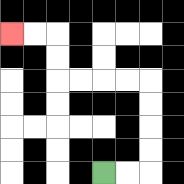{'start': '[4, 7]', 'end': '[0, 1]', 'path_directions': 'R,R,U,U,U,U,L,L,L,L,U,U,L,L', 'path_coordinates': '[[4, 7], [5, 7], [6, 7], [6, 6], [6, 5], [6, 4], [6, 3], [5, 3], [4, 3], [3, 3], [2, 3], [2, 2], [2, 1], [1, 1], [0, 1]]'}